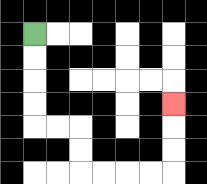{'start': '[1, 1]', 'end': '[7, 4]', 'path_directions': 'D,D,D,D,R,R,D,D,R,R,R,R,U,U,U', 'path_coordinates': '[[1, 1], [1, 2], [1, 3], [1, 4], [1, 5], [2, 5], [3, 5], [3, 6], [3, 7], [4, 7], [5, 7], [6, 7], [7, 7], [7, 6], [7, 5], [7, 4]]'}